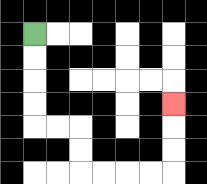{'start': '[1, 1]', 'end': '[7, 4]', 'path_directions': 'D,D,D,D,R,R,D,D,R,R,R,R,U,U,U', 'path_coordinates': '[[1, 1], [1, 2], [1, 3], [1, 4], [1, 5], [2, 5], [3, 5], [3, 6], [3, 7], [4, 7], [5, 7], [6, 7], [7, 7], [7, 6], [7, 5], [7, 4]]'}